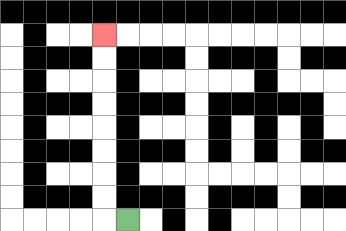{'start': '[5, 9]', 'end': '[4, 1]', 'path_directions': 'L,U,U,U,U,U,U,U,U', 'path_coordinates': '[[5, 9], [4, 9], [4, 8], [4, 7], [4, 6], [4, 5], [4, 4], [4, 3], [4, 2], [4, 1]]'}